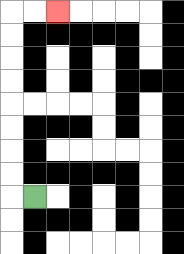{'start': '[1, 8]', 'end': '[2, 0]', 'path_directions': 'L,U,U,U,U,U,U,U,U,R,R', 'path_coordinates': '[[1, 8], [0, 8], [0, 7], [0, 6], [0, 5], [0, 4], [0, 3], [0, 2], [0, 1], [0, 0], [1, 0], [2, 0]]'}